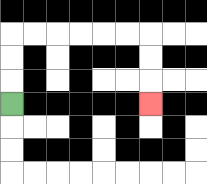{'start': '[0, 4]', 'end': '[6, 4]', 'path_directions': 'U,U,U,R,R,R,R,R,R,D,D,D', 'path_coordinates': '[[0, 4], [0, 3], [0, 2], [0, 1], [1, 1], [2, 1], [3, 1], [4, 1], [5, 1], [6, 1], [6, 2], [6, 3], [6, 4]]'}